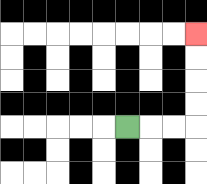{'start': '[5, 5]', 'end': '[8, 1]', 'path_directions': 'R,R,R,U,U,U,U', 'path_coordinates': '[[5, 5], [6, 5], [7, 5], [8, 5], [8, 4], [8, 3], [8, 2], [8, 1]]'}